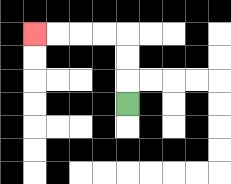{'start': '[5, 4]', 'end': '[1, 1]', 'path_directions': 'U,U,U,L,L,L,L', 'path_coordinates': '[[5, 4], [5, 3], [5, 2], [5, 1], [4, 1], [3, 1], [2, 1], [1, 1]]'}